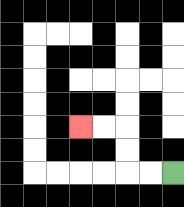{'start': '[7, 7]', 'end': '[3, 5]', 'path_directions': 'L,L,U,U,L,L', 'path_coordinates': '[[7, 7], [6, 7], [5, 7], [5, 6], [5, 5], [4, 5], [3, 5]]'}